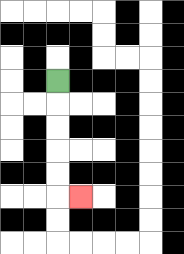{'start': '[2, 3]', 'end': '[3, 8]', 'path_directions': 'D,D,D,D,D,R', 'path_coordinates': '[[2, 3], [2, 4], [2, 5], [2, 6], [2, 7], [2, 8], [3, 8]]'}